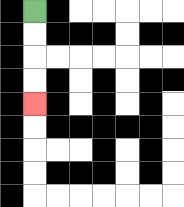{'start': '[1, 0]', 'end': '[1, 4]', 'path_directions': 'D,D,D,D', 'path_coordinates': '[[1, 0], [1, 1], [1, 2], [1, 3], [1, 4]]'}